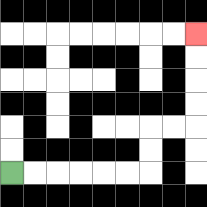{'start': '[0, 7]', 'end': '[8, 1]', 'path_directions': 'R,R,R,R,R,R,U,U,R,R,U,U,U,U', 'path_coordinates': '[[0, 7], [1, 7], [2, 7], [3, 7], [4, 7], [5, 7], [6, 7], [6, 6], [6, 5], [7, 5], [8, 5], [8, 4], [8, 3], [8, 2], [8, 1]]'}